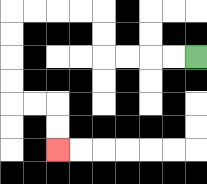{'start': '[8, 2]', 'end': '[2, 6]', 'path_directions': 'L,L,L,L,U,U,L,L,L,L,D,D,D,D,R,R,D,D', 'path_coordinates': '[[8, 2], [7, 2], [6, 2], [5, 2], [4, 2], [4, 1], [4, 0], [3, 0], [2, 0], [1, 0], [0, 0], [0, 1], [0, 2], [0, 3], [0, 4], [1, 4], [2, 4], [2, 5], [2, 6]]'}